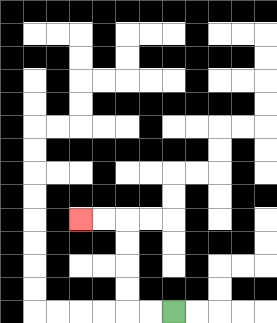{'start': '[7, 13]', 'end': '[3, 9]', 'path_directions': 'L,L,U,U,U,U,L,L', 'path_coordinates': '[[7, 13], [6, 13], [5, 13], [5, 12], [5, 11], [5, 10], [5, 9], [4, 9], [3, 9]]'}